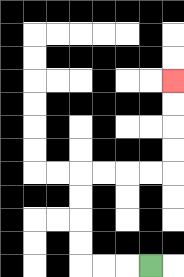{'start': '[6, 11]', 'end': '[7, 3]', 'path_directions': 'L,L,L,U,U,U,U,R,R,R,R,U,U,U,U', 'path_coordinates': '[[6, 11], [5, 11], [4, 11], [3, 11], [3, 10], [3, 9], [3, 8], [3, 7], [4, 7], [5, 7], [6, 7], [7, 7], [7, 6], [7, 5], [7, 4], [7, 3]]'}